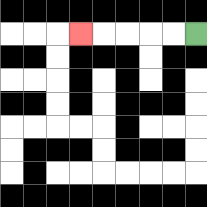{'start': '[8, 1]', 'end': '[3, 1]', 'path_directions': 'L,L,L,L,L', 'path_coordinates': '[[8, 1], [7, 1], [6, 1], [5, 1], [4, 1], [3, 1]]'}